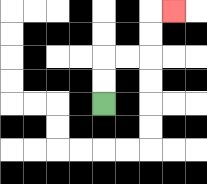{'start': '[4, 4]', 'end': '[7, 0]', 'path_directions': 'U,U,R,R,U,U,R', 'path_coordinates': '[[4, 4], [4, 3], [4, 2], [5, 2], [6, 2], [6, 1], [6, 0], [7, 0]]'}